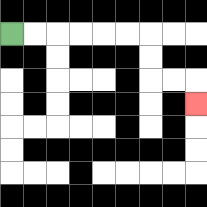{'start': '[0, 1]', 'end': '[8, 4]', 'path_directions': 'R,R,R,R,R,R,D,D,R,R,D', 'path_coordinates': '[[0, 1], [1, 1], [2, 1], [3, 1], [4, 1], [5, 1], [6, 1], [6, 2], [6, 3], [7, 3], [8, 3], [8, 4]]'}